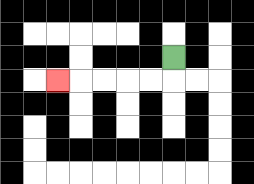{'start': '[7, 2]', 'end': '[2, 3]', 'path_directions': 'D,L,L,L,L,L', 'path_coordinates': '[[7, 2], [7, 3], [6, 3], [5, 3], [4, 3], [3, 3], [2, 3]]'}